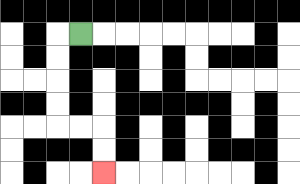{'start': '[3, 1]', 'end': '[4, 7]', 'path_directions': 'L,D,D,D,D,R,R,D,D', 'path_coordinates': '[[3, 1], [2, 1], [2, 2], [2, 3], [2, 4], [2, 5], [3, 5], [4, 5], [4, 6], [4, 7]]'}